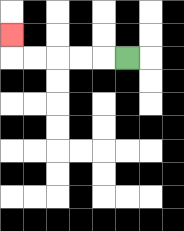{'start': '[5, 2]', 'end': '[0, 1]', 'path_directions': 'L,L,L,L,L,U', 'path_coordinates': '[[5, 2], [4, 2], [3, 2], [2, 2], [1, 2], [0, 2], [0, 1]]'}